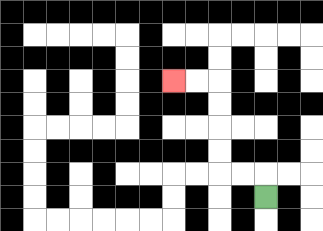{'start': '[11, 8]', 'end': '[7, 3]', 'path_directions': 'U,L,L,U,U,U,U,L,L', 'path_coordinates': '[[11, 8], [11, 7], [10, 7], [9, 7], [9, 6], [9, 5], [9, 4], [9, 3], [8, 3], [7, 3]]'}